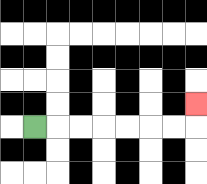{'start': '[1, 5]', 'end': '[8, 4]', 'path_directions': 'R,R,R,R,R,R,R,U', 'path_coordinates': '[[1, 5], [2, 5], [3, 5], [4, 5], [5, 5], [6, 5], [7, 5], [8, 5], [8, 4]]'}